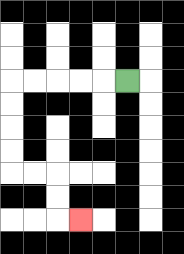{'start': '[5, 3]', 'end': '[3, 9]', 'path_directions': 'L,L,L,L,L,D,D,D,D,R,R,D,D,R', 'path_coordinates': '[[5, 3], [4, 3], [3, 3], [2, 3], [1, 3], [0, 3], [0, 4], [0, 5], [0, 6], [0, 7], [1, 7], [2, 7], [2, 8], [2, 9], [3, 9]]'}